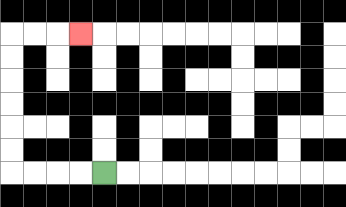{'start': '[4, 7]', 'end': '[3, 1]', 'path_directions': 'L,L,L,L,U,U,U,U,U,U,R,R,R', 'path_coordinates': '[[4, 7], [3, 7], [2, 7], [1, 7], [0, 7], [0, 6], [0, 5], [0, 4], [0, 3], [0, 2], [0, 1], [1, 1], [2, 1], [3, 1]]'}